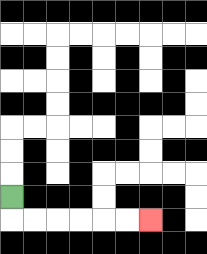{'start': '[0, 8]', 'end': '[6, 9]', 'path_directions': 'D,R,R,R,R,R,R', 'path_coordinates': '[[0, 8], [0, 9], [1, 9], [2, 9], [3, 9], [4, 9], [5, 9], [6, 9]]'}